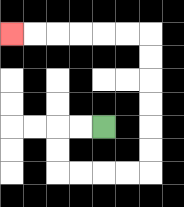{'start': '[4, 5]', 'end': '[0, 1]', 'path_directions': 'L,L,D,D,R,R,R,R,U,U,U,U,U,U,L,L,L,L,L,L', 'path_coordinates': '[[4, 5], [3, 5], [2, 5], [2, 6], [2, 7], [3, 7], [4, 7], [5, 7], [6, 7], [6, 6], [6, 5], [6, 4], [6, 3], [6, 2], [6, 1], [5, 1], [4, 1], [3, 1], [2, 1], [1, 1], [0, 1]]'}